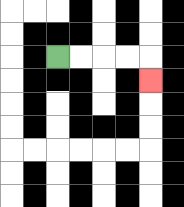{'start': '[2, 2]', 'end': '[6, 3]', 'path_directions': 'R,R,R,R,D', 'path_coordinates': '[[2, 2], [3, 2], [4, 2], [5, 2], [6, 2], [6, 3]]'}